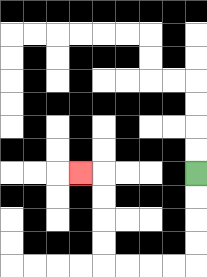{'start': '[8, 7]', 'end': '[3, 7]', 'path_directions': 'D,D,D,D,L,L,L,L,U,U,U,U,L', 'path_coordinates': '[[8, 7], [8, 8], [8, 9], [8, 10], [8, 11], [7, 11], [6, 11], [5, 11], [4, 11], [4, 10], [4, 9], [4, 8], [4, 7], [3, 7]]'}